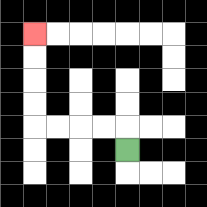{'start': '[5, 6]', 'end': '[1, 1]', 'path_directions': 'U,L,L,L,L,U,U,U,U', 'path_coordinates': '[[5, 6], [5, 5], [4, 5], [3, 5], [2, 5], [1, 5], [1, 4], [1, 3], [1, 2], [1, 1]]'}